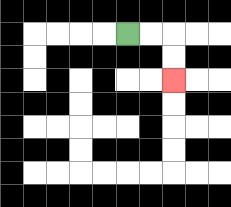{'start': '[5, 1]', 'end': '[7, 3]', 'path_directions': 'R,R,D,D', 'path_coordinates': '[[5, 1], [6, 1], [7, 1], [7, 2], [7, 3]]'}